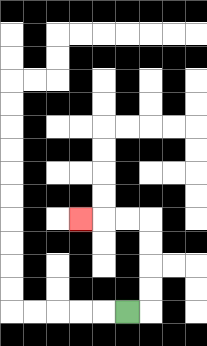{'start': '[5, 13]', 'end': '[3, 9]', 'path_directions': 'R,U,U,U,U,L,L,L', 'path_coordinates': '[[5, 13], [6, 13], [6, 12], [6, 11], [6, 10], [6, 9], [5, 9], [4, 9], [3, 9]]'}